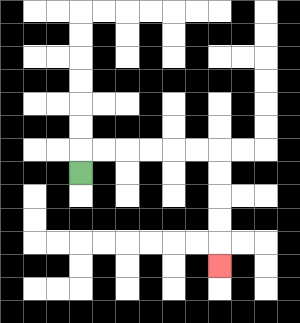{'start': '[3, 7]', 'end': '[9, 11]', 'path_directions': 'U,R,R,R,R,R,R,D,D,D,D,D', 'path_coordinates': '[[3, 7], [3, 6], [4, 6], [5, 6], [6, 6], [7, 6], [8, 6], [9, 6], [9, 7], [9, 8], [9, 9], [9, 10], [9, 11]]'}